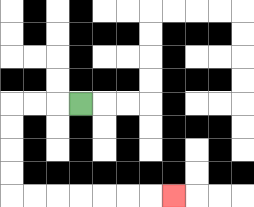{'start': '[3, 4]', 'end': '[7, 8]', 'path_directions': 'L,L,L,D,D,D,D,R,R,R,R,R,R,R', 'path_coordinates': '[[3, 4], [2, 4], [1, 4], [0, 4], [0, 5], [0, 6], [0, 7], [0, 8], [1, 8], [2, 8], [3, 8], [4, 8], [5, 8], [6, 8], [7, 8]]'}